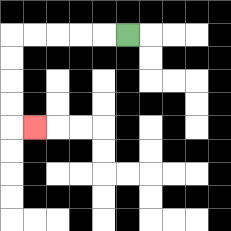{'start': '[5, 1]', 'end': '[1, 5]', 'path_directions': 'L,L,L,L,L,D,D,D,D,R', 'path_coordinates': '[[5, 1], [4, 1], [3, 1], [2, 1], [1, 1], [0, 1], [0, 2], [0, 3], [0, 4], [0, 5], [1, 5]]'}